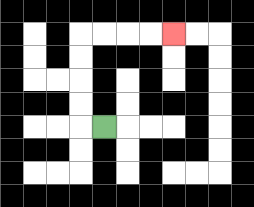{'start': '[4, 5]', 'end': '[7, 1]', 'path_directions': 'L,U,U,U,U,R,R,R,R', 'path_coordinates': '[[4, 5], [3, 5], [3, 4], [3, 3], [3, 2], [3, 1], [4, 1], [5, 1], [6, 1], [7, 1]]'}